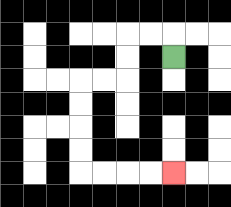{'start': '[7, 2]', 'end': '[7, 7]', 'path_directions': 'U,L,L,D,D,L,L,D,D,D,D,R,R,R,R', 'path_coordinates': '[[7, 2], [7, 1], [6, 1], [5, 1], [5, 2], [5, 3], [4, 3], [3, 3], [3, 4], [3, 5], [3, 6], [3, 7], [4, 7], [5, 7], [6, 7], [7, 7]]'}